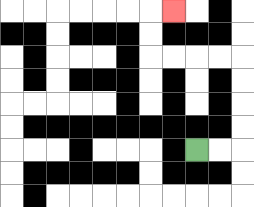{'start': '[8, 6]', 'end': '[7, 0]', 'path_directions': 'R,R,U,U,U,U,L,L,L,L,U,U,R', 'path_coordinates': '[[8, 6], [9, 6], [10, 6], [10, 5], [10, 4], [10, 3], [10, 2], [9, 2], [8, 2], [7, 2], [6, 2], [6, 1], [6, 0], [7, 0]]'}